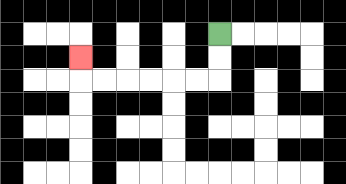{'start': '[9, 1]', 'end': '[3, 2]', 'path_directions': 'D,D,L,L,L,L,L,L,U', 'path_coordinates': '[[9, 1], [9, 2], [9, 3], [8, 3], [7, 3], [6, 3], [5, 3], [4, 3], [3, 3], [3, 2]]'}